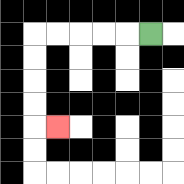{'start': '[6, 1]', 'end': '[2, 5]', 'path_directions': 'L,L,L,L,L,D,D,D,D,R', 'path_coordinates': '[[6, 1], [5, 1], [4, 1], [3, 1], [2, 1], [1, 1], [1, 2], [1, 3], [1, 4], [1, 5], [2, 5]]'}